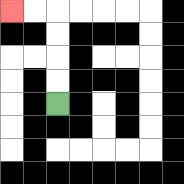{'start': '[2, 4]', 'end': '[0, 0]', 'path_directions': 'U,U,U,U,L,L', 'path_coordinates': '[[2, 4], [2, 3], [2, 2], [2, 1], [2, 0], [1, 0], [0, 0]]'}